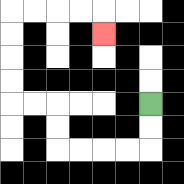{'start': '[6, 4]', 'end': '[4, 1]', 'path_directions': 'D,D,L,L,L,L,U,U,L,L,U,U,U,U,R,R,R,R,D', 'path_coordinates': '[[6, 4], [6, 5], [6, 6], [5, 6], [4, 6], [3, 6], [2, 6], [2, 5], [2, 4], [1, 4], [0, 4], [0, 3], [0, 2], [0, 1], [0, 0], [1, 0], [2, 0], [3, 0], [4, 0], [4, 1]]'}